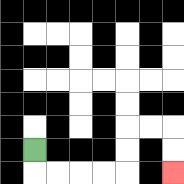{'start': '[1, 6]', 'end': '[7, 7]', 'path_directions': 'D,R,R,R,R,U,U,R,R,D,D', 'path_coordinates': '[[1, 6], [1, 7], [2, 7], [3, 7], [4, 7], [5, 7], [5, 6], [5, 5], [6, 5], [7, 5], [7, 6], [7, 7]]'}